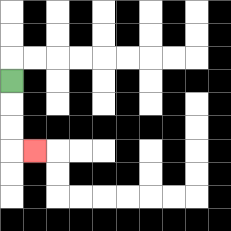{'start': '[0, 3]', 'end': '[1, 6]', 'path_directions': 'D,D,D,R', 'path_coordinates': '[[0, 3], [0, 4], [0, 5], [0, 6], [1, 6]]'}